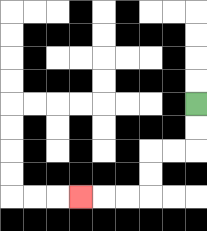{'start': '[8, 4]', 'end': '[3, 8]', 'path_directions': 'D,D,L,L,D,D,L,L,L', 'path_coordinates': '[[8, 4], [8, 5], [8, 6], [7, 6], [6, 6], [6, 7], [6, 8], [5, 8], [4, 8], [3, 8]]'}